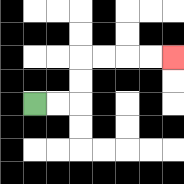{'start': '[1, 4]', 'end': '[7, 2]', 'path_directions': 'R,R,U,U,R,R,R,R', 'path_coordinates': '[[1, 4], [2, 4], [3, 4], [3, 3], [3, 2], [4, 2], [5, 2], [6, 2], [7, 2]]'}